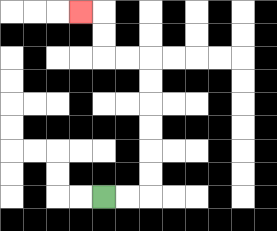{'start': '[4, 8]', 'end': '[3, 0]', 'path_directions': 'R,R,U,U,U,U,U,U,L,L,U,U,L', 'path_coordinates': '[[4, 8], [5, 8], [6, 8], [6, 7], [6, 6], [6, 5], [6, 4], [6, 3], [6, 2], [5, 2], [4, 2], [4, 1], [4, 0], [3, 0]]'}